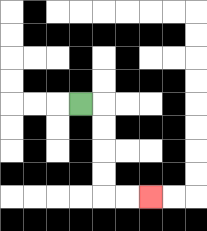{'start': '[3, 4]', 'end': '[6, 8]', 'path_directions': 'R,D,D,D,D,R,R', 'path_coordinates': '[[3, 4], [4, 4], [4, 5], [4, 6], [4, 7], [4, 8], [5, 8], [6, 8]]'}